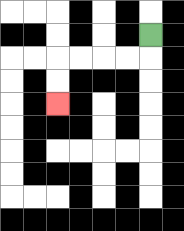{'start': '[6, 1]', 'end': '[2, 4]', 'path_directions': 'D,L,L,L,L,D,D', 'path_coordinates': '[[6, 1], [6, 2], [5, 2], [4, 2], [3, 2], [2, 2], [2, 3], [2, 4]]'}